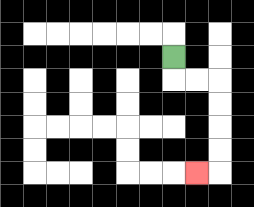{'start': '[7, 2]', 'end': '[8, 7]', 'path_directions': 'D,R,R,D,D,D,D,L', 'path_coordinates': '[[7, 2], [7, 3], [8, 3], [9, 3], [9, 4], [9, 5], [9, 6], [9, 7], [8, 7]]'}